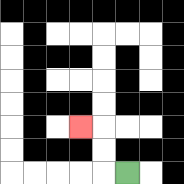{'start': '[5, 7]', 'end': '[3, 5]', 'path_directions': 'L,U,U,L', 'path_coordinates': '[[5, 7], [4, 7], [4, 6], [4, 5], [3, 5]]'}